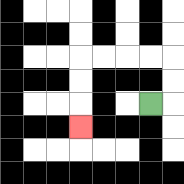{'start': '[6, 4]', 'end': '[3, 5]', 'path_directions': 'R,U,U,L,L,L,L,D,D,D', 'path_coordinates': '[[6, 4], [7, 4], [7, 3], [7, 2], [6, 2], [5, 2], [4, 2], [3, 2], [3, 3], [3, 4], [3, 5]]'}